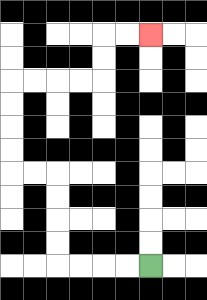{'start': '[6, 11]', 'end': '[6, 1]', 'path_directions': 'L,L,L,L,U,U,U,U,L,L,U,U,U,U,R,R,R,R,U,U,R,R', 'path_coordinates': '[[6, 11], [5, 11], [4, 11], [3, 11], [2, 11], [2, 10], [2, 9], [2, 8], [2, 7], [1, 7], [0, 7], [0, 6], [0, 5], [0, 4], [0, 3], [1, 3], [2, 3], [3, 3], [4, 3], [4, 2], [4, 1], [5, 1], [6, 1]]'}